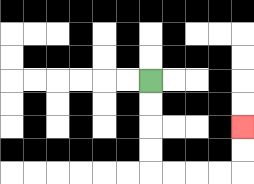{'start': '[6, 3]', 'end': '[10, 5]', 'path_directions': 'D,D,D,D,R,R,R,R,U,U', 'path_coordinates': '[[6, 3], [6, 4], [6, 5], [6, 6], [6, 7], [7, 7], [8, 7], [9, 7], [10, 7], [10, 6], [10, 5]]'}